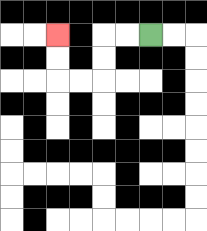{'start': '[6, 1]', 'end': '[2, 1]', 'path_directions': 'L,L,D,D,L,L,U,U', 'path_coordinates': '[[6, 1], [5, 1], [4, 1], [4, 2], [4, 3], [3, 3], [2, 3], [2, 2], [2, 1]]'}